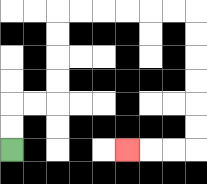{'start': '[0, 6]', 'end': '[5, 6]', 'path_directions': 'U,U,R,R,U,U,U,U,R,R,R,R,R,R,D,D,D,D,D,D,L,L,L', 'path_coordinates': '[[0, 6], [0, 5], [0, 4], [1, 4], [2, 4], [2, 3], [2, 2], [2, 1], [2, 0], [3, 0], [4, 0], [5, 0], [6, 0], [7, 0], [8, 0], [8, 1], [8, 2], [8, 3], [8, 4], [8, 5], [8, 6], [7, 6], [6, 6], [5, 6]]'}